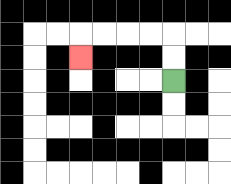{'start': '[7, 3]', 'end': '[3, 2]', 'path_directions': 'U,U,L,L,L,L,D', 'path_coordinates': '[[7, 3], [7, 2], [7, 1], [6, 1], [5, 1], [4, 1], [3, 1], [3, 2]]'}